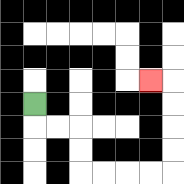{'start': '[1, 4]', 'end': '[6, 3]', 'path_directions': 'D,R,R,D,D,R,R,R,R,U,U,U,U,L', 'path_coordinates': '[[1, 4], [1, 5], [2, 5], [3, 5], [3, 6], [3, 7], [4, 7], [5, 7], [6, 7], [7, 7], [7, 6], [7, 5], [7, 4], [7, 3], [6, 3]]'}